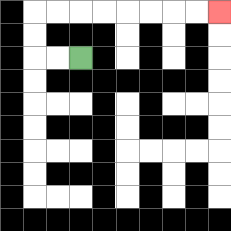{'start': '[3, 2]', 'end': '[9, 0]', 'path_directions': 'L,L,U,U,R,R,R,R,R,R,R,R', 'path_coordinates': '[[3, 2], [2, 2], [1, 2], [1, 1], [1, 0], [2, 0], [3, 0], [4, 0], [5, 0], [6, 0], [7, 0], [8, 0], [9, 0]]'}